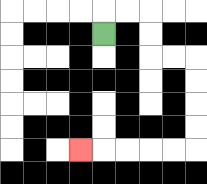{'start': '[4, 1]', 'end': '[3, 6]', 'path_directions': 'U,R,R,D,D,R,R,D,D,D,D,L,L,L,L,L', 'path_coordinates': '[[4, 1], [4, 0], [5, 0], [6, 0], [6, 1], [6, 2], [7, 2], [8, 2], [8, 3], [8, 4], [8, 5], [8, 6], [7, 6], [6, 6], [5, 6], [4, 6], [3, 6]]'}